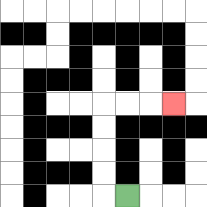{'start': '[5, 8]', 'end': '[7, 4]', 'path_directions': 'L,U,U,U,U,R,R,R', 'path_coordinates': '[[5, 8], [4, 8], [4, 7], [4, 6], [4, 5], [4, 4], [5, 4], [6, 4], [7, 4]]'}